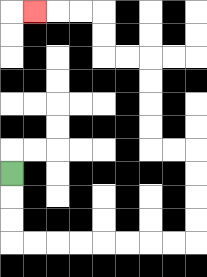{'start': '[0, 7]', 'end': '[1, 0]', 'path_directions': 'D,D,D,R,R,R,R,R,R,R,R,U,U,U,U,L,L,U,U,U,U,L,L,U,U,L,L,L', 'path_coordinates': '[[0, 7], [0, 8], [0, 9], [0, 10], [1, 10], [2, 10], [3, 10], [4, 10], [5, 10], [6, 10], [7, 10], [8, 10], [8, 9], [8, 8], [8, 7], [8, 6], [7, 6], [6, 6], [6, 5], [6, 4], [6, 3], [6, 2], [5, 2], [4, 2], [4, 1], [4, 0], [3, 0], [2, 0], [1, 0]]'}